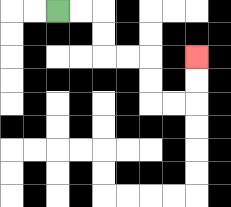{'start': '[2, 0]', 'end': '[8, 2]', 'path_directions': 'R,R,D,D,R,R,D,D,R,R,U,U', 'path_coordinates': '[[2, 0], [3, 0], [4, 0], [4, 1], [4, 2], [5, 2], [6, 2], [6, 3], [6, 4], [7, 4], [8, 4], [8, 3], [8, 2]]'}